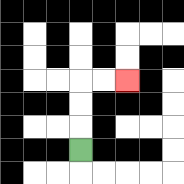{'start': '[3, 6]', 'end': '[5, 3]', 'path_directions': 'U,U,U,R,R', 'path_coordinates': '[[3, 6], [3, 5], [3, 4], [3, 3], [4, 3], [5, 3]]'}